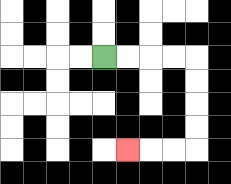{'start': '[4, 2]', 'end': '[5, 6]', 'path_directions': 'R,R,R,R,D,D,D,D,L,L,L', 'path_coordinates': '[[4, 2], [5, 2], [6, 2], [7, 2], [8, 2], [8, 3], [8, 4], [8, 5], [8, 6], [7, 6], [6, 6], [5, 6]]'}